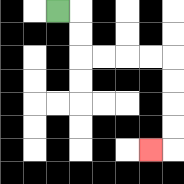{'start': '[2, 0]', 'end': '[6, 6]', 'path_directions': 'R,D,D,R,R,R,R,D,D,D,D,L', 'path_coordinates': '[[2, 0], [3, 0], [3, 1], [3, 2], [4, 2], [5, 2], [6, 2], [7, 2], [7, 3], [7, 4], [7, 5], [7, 6], [6, 6]]'}